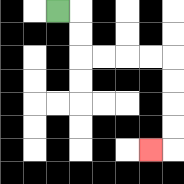{'start': '[2, 0]', 'end': '[6, 6]', 'path_directions': 'R,D,D,R,R,R,R,D,D,D,D,L', 'path_coordinates': '[[2, 0], [3, 0], [3, 1], [3, 2], [4, 2], [5, 2], [6, 2], [7, 2], [7, 3], [7, 4], [7, 5], [7, 6], [6, 6]]'}